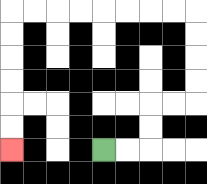{'start': '[4, 6]', 'end': '[0, 6]', 'path_directions': 'R,R,U,U,R,R,U,U,U,U,L,L,L,L,L,L,L,L,D,D,D,D,D,D', 'path_coordinates': '[[4, 6], [5, 6], [6, 6], [6, 5], [6, 4], [7, 4], [8, 4], [8, 3], [8, 2], [8, 1], [8, 0], [7, 0], [6, 0], [5, 0], [4, 0], [3, 0], [2, 0], [1, 0], [0, 0], [0, 1], [0, 2], [0, 3], [0, 4], [0, 5], [0, 6]]'}